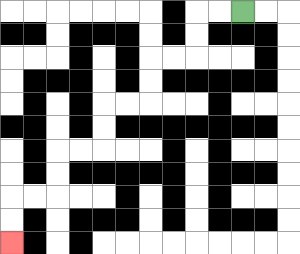{'start': '[10, 0]', 'end': '[0, 10]', 'path_directions': 'L,L,D,D,L,L,D,D,L,L,D,D,L,L,D,D,L,L,D,D', 'path_coordinates': '[[10, 0], [9, 0], [8, 0], [8, 1], [8, 2], [7, 2], [6, 2], [6, 3], [6, 4], [5, 4], [4, 4], [4, 5], [4, 6], [3, 6], [2, 6], [2, 7], [2, 8], [1, 8], [0, 8], [0, 9], [0, 10]]'}